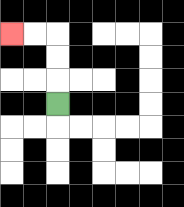{'start': '[2, 4]', 'end': '[0, 1]', 'path_directions': 'U,U,U,L,L', 'path_coordinates': '[[2, 4], [2, 3], [2, 2], [2, 1], [1, 1], [0, 1]]'}